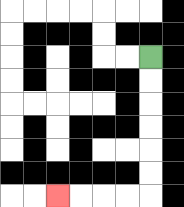{'start': '[6, 2]', 'end': '[2, 8]', 'path_directions': 'D,D,D,D,D,D,L,L,L,L', 'path_coordinates': '[[6, 2], [6, 3], [6, 4], [6, 5], [6, 6], [6, 7], [6, 8], [5, 8], [4, 8], [3, 8], [2, 8]]'}